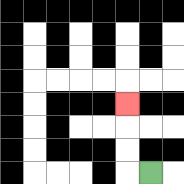{'start': '[6, 7]', 'end': '[5, 4]', 'path_directions': 'L,U,U,U', 'path_coordinates': '[[6, 7], [5, 7], [5, 6], [5, 5], [5, 4]]'}